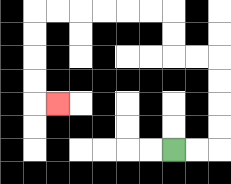{'start': '[7, 6]', 'end': '[2, 4]', 'path_directions': 'R,R,U,U,U,U,L,L,U,U,L,L,L,L,L,L,D,D,D,D,R', 'path_coordinates': '[[7, 6], [8, 6], [9, 6], [9, 5], [9, 4], [9, 3], [9, 2], [8, 2], [7, 2], [7, 1], [7, 0], [6, 0], [5, 0], [4, 0], [3, 0], [2, 0], [1, 0], [1, 1], [1, 2], [1, 3], [1, 4], [2, 4]]'}